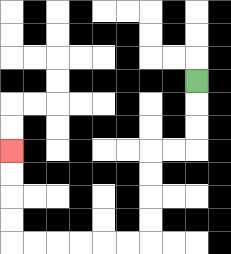{'start': '[8, 3]', 'end': '[0, 6]', 'path_directions': 'D,D,D,L,L,D,D,D,D,L,L,L,L,L,L,U,U,U,U', 'path_coordinates': '[[8, 3], [8, 4], [8, 5], [8, 6], [7, 6], [6, 6], [6, 7], [6, 8], [6, 9], [6, 10], [5, 10], [4, 10], [3, 10], [2, 10], [1, 10], [0, 10], [0, 9], [0, 8], [0, 7], [0, 6]]'}